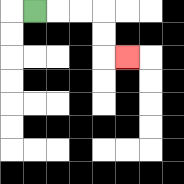{'start': '[1, 0]', 'end': '[5, 2]', 'path_directions': 'R,R,R,D,D,R', 'path_coordinates': '[[1, 0], [2, 0], [3, 0], [4, 0], [4, 1], [4, 2], [5, 2]]'}